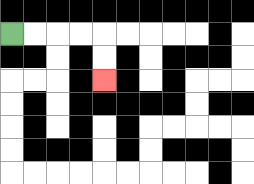{'start': '[0, 1]', 'end': '[4, 3]', 'path_directions': 'R,R,R,R,D,D', 'path_coordinates': '[[0, 1], [1, 1], [2, 1], [3, 1], [4, 1], [4, 2], [4, 3]]'}